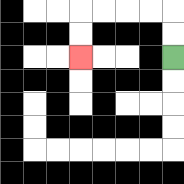{'start': '[7, 2]', 'end': '[3, 2]', 'path_directions': 'U,U,L,L,L,L,D,D', 'path_coordinates': '[[7, 2], [7, 1], [7, 0], [6, 0], [5, 0], [4, 0], [3, 0], [3, 1], [3, 2]]'}